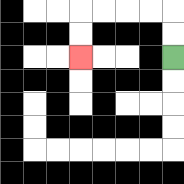{'start': '[7, 2]', 'end': '[3, 2]', 'path_directions': 'U,U,L,L,L,L,D,D', 'path_coordinates': '[[7, 2], [7, 1], [7, 0], [6, 0], [5, 0], [4, 0], [3, 0], [3, 1], [3, 2]]'}